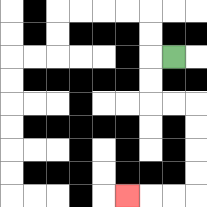{'start': '[7, 2]', 'end': '[5, 8]', 'path_directions': 'L,D,D,R,R,D,D,D,D,L,L,L', 'path_coordinates': '[[7, 2], [6, 2], [6, 3], [6, 4], [7, 4], [8, 4], [8, 5], [8, 6], [8, 7], [8, 8], [7, 8], [6, 8], [5, 8]]'}